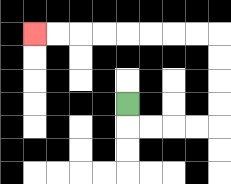{'start': '[5, 4]', 'end': '[1, 1]', 'path_directions': 'D,R,R,R,R,U,U,U,U,L,L,L,L,L,L,L,L', 'path_coordinates': '[[5, 4], [5, 5], [6, 5], [7, 5], [8, 5], [9, 5], [9, 4], [9, 3], [9, 2], [9, 1], [8, 1], [7, 1], [6, 1], [5, 1], [4, 1], [3, 1], [2, 1], [1, 1]]'}